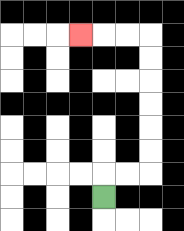{'start': '[4, 8]', 'end': '[3, 1]', 'path_directions': 'U,R,R,U,U,U,U,U,U,L,L,L', 'path_coordinates': '[[4, 8], [4, 7], [5, 7], [6, 7], [6, 6], [6, 5], [6, 4], [6, 3], [6, 2], [6, 1], [5, 1], [4, 1], [3, 1]]'}